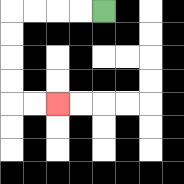{'start': '[4, 0]', 'end': '[2, 4]', 'path_directions': 'L,L,L,L,D,D,D,D,R,R', 'path_coordinates': '[[4, 0], [3, 0], [2, 0], [1, 0], [0, 0], [0, 1], [0, 2], [0, 3], [0, 4], [1, 4], [2, 4]]'}